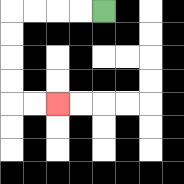{'start': '[4, 0]', 'end': '[2, 4]', 'path_directions': 'L,L,L,L,D,D,D,D,R,R', 'path_coordinates': '[[4, 0], [3, 0], [2, 0], [1, 0], [0, 0], [0, 1], [0, 2], [0, 3], [0, 4], [1, 4], [2, 4]]'}